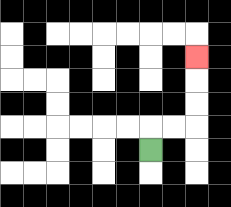{'start': '[6, 6]', 'end': '[8, 2]', 'path_directions': 'U,R,R,U,U,U', 'path_coordinates': '[[6, 6], [6, 5], [7, 5], [8, 5], [8, 4], [8, 3], [8, 2]]'}